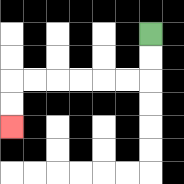{'start': '[6, 1]', 'end': '[0, 5]', 'path_directions': 'D,D,L,L,L,L,L,L,D,D', 'path_coordinates': '[[6, 1], [6, 2], [6, 3], [5, 3], [4, 3], [3, 3], [2, 3], [1, 3], [0, 3], [0, 4], [0, 5]]'}